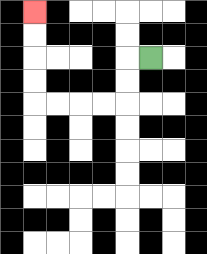{'start': '[6, 2]', 'end': '[1, 0]', 'path_directions': 'L,D,D,L,L,L,L,U,U,U,U', 'path_coordinates': '[[6, 2], [5, 2], [5, 3], [5, 4], [4, 4], [3, 4], [2, 4], [1, 4], [1, 3], [1, 2], [1, 1], [1, 0]]'}